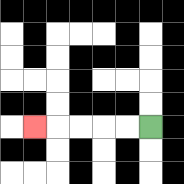{'start': '[6, 5]', 'end': '[1, 5]', 'path_directions': 'L,L,L,L,L', 'path_coordinates': '[[6, 5], [5, 5], [4, 5], [3, 5], [2, 5], [1, 5]]'}